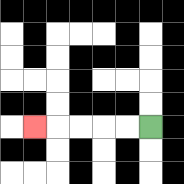{'start': '[6, 5]', 'end': '[1, 5]', 'path_directions': 'L,L,L,L,L', 'path_coordinates': '[[6, 5], [5, 5], [4, 5], [3, 5], [2, 5], [1, 5]]'}